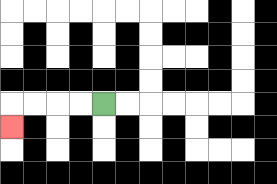{'start': '[4, 4]', 'end': '[0, 5]', 'path_directions': 'L,L,L,L,D', 'path_coordinates': '[[4, 4], [3, 4], [2, 4], [1, 4], [0, 4], [0, 5]]'}